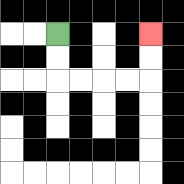{'start': '[2, 1]', 'end': '[6, 1]', 'path_directions': 'D,D,R,R,R,R,U,U', 'path_coordinates': '[[2, 1], [2, 2], [2, 3], [3, 3], [4, 3], [5, 3], [6, 3], [6, 2], [6, 1]]'}